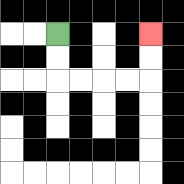{'start': '[2, 1]', 'end': '[6, 1]', 'path_directions': 'D,D,R,R,R,R,U,U', 'path_coordinates': '[[2, 1], [2, 2], [2, 3], [3, 3], [4, 3], [5, 3], [6, 3], [6, 2], [6, 1]]'}